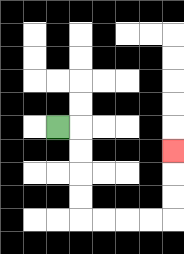{'start': '[2, 5]', 'end': '[7, 6]', 'path_directions': 'R,D,D,D,D,R,R,R,R,U,U,U', 'path_coordinates': '[[2, 5], [3, 5], [3, 6], [3, 7], [3, 8], [3, 9], [4, 9], [5, 9], [6, 9], [7, 9], [7, 8], [7, 7], [7, 6]]'}